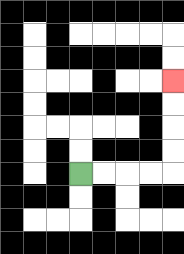{'start': '[3, 7]', 'end': '[7, 3]', 'path_directions': 'R,R,R,R,U,U,U,U', 'path_coordinates': '[[3, 7], [4, 7], [5, 7], [6, 7], [7, 7], [7, 6], [7, 5], [7, 4], [7, 3]]'}